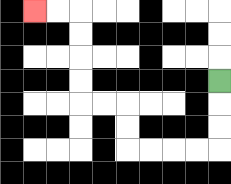{'start': '[9, 3]', 'end': '[1, 0]', 'path_directions': 'D,D,D,L,L,L,L,U,U,L,L,U,U,U,U,L,L', 'path_coordinates': '[[9, 3], [9, 4], [9, 5], [9, 6], [8, 6], [7, 6], [6, 6], [5, 6], [5, 5], [5, 4], [4, 4], [3, 4], [3, 3], [3, 2], [3, 1], [3, 0], [2, 0], [1, 0]]'}